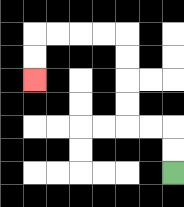{'start': '[7, 7]', 'end': '[1, 3]', 'path_directions': 'U,U,L,L,U,U,U,U,L,L,L,L,D,D', 'path_coordinates': '[[7, 7], [7, 6], [7, 5], [6, 5], [5, 5], [5, 4], [5, 3], [5, 2], [5, 1], [4, 1], [3, 1], [2, 1], [1, 1], [1, 2], [1, 3]]'}